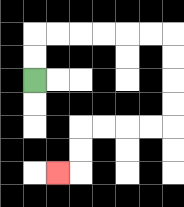{'start': '[1, 3]', 'end': '[2, 7]', 'path_directions': 'U,U,R,R,R,R,R,R,D,D,D,D,L,L,L,L,D,D,L', 'path_coordinates': '[[1, 3], [1, 2], [1, 1], [2, 1], [3, 1], [4, 1], [5, 1], [6, 1], [7, 1], [7, 2], [7, 3], [7, 4], [7, 5], [6, 5], [5, 5], [4, 5], [3, 5], [3, 6], [3, 7], [2, 7]]'}